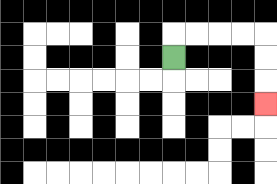{'start': '[7, 2]', 'end': '[11, 4]', 'path_directions': 'U,R,R,R,R,D,D,D', 'path_coordinates': '[[7, 2], [7, 1], [8, 1], [9, 1], [10, 1], [11, 1], [11, 2], [11, 3], [11, 4]]'}